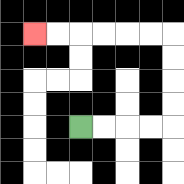{'start': '[3, 5]', 'end': '[1, 1]', 'path_directions': 'R,R,R,R,U,U,U,U,L,L,L,L,L,L', 'path_coordinates': '[[3, 5], [4, 5], [5, 5], [6, 5], [7, 5], [7, 4], [7, 3], [7, 2], [7, 1], [6, 1], [5, 1], [4, 1], [3, 1], [2, 1], [1, 1]]'}